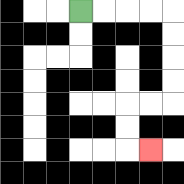{'start': '[3, 0]', 'end': '[6, 6]', 'path_directions': 'R,R,R,R,D,D,D,D,L,L,D,D,R', 'path_coordinates': '[[3, 0], [4, 0], [5, 0], [6, 0], [7, 0], [7, 1], [7, 2], [7, 3], [7, 4], [6, 4], [5, 4], [5, 5], [5, 6], [6, 6]]'}